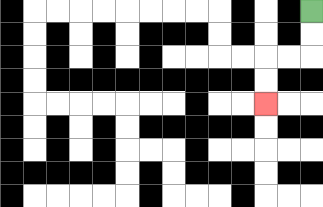{'start': '[13, 0]', 'end': '[11, 4]', 'path_directions': 'D,D,L,L,D,D', 'path_coordinates': '[[13, 0], [13, 1], [13, 2], [12, 2], [11, 2], [11, 3], [11, 4]]'}